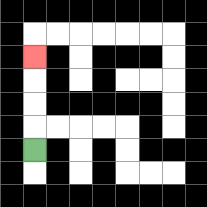{'start': '[1, 6]', 'end': '[1, 2]', 'path_directions': 'U,U,U,U', 'path_coordinates': '[[1, 6], [1, 5], [1, 4], [1, 3], [1, 2]]'}